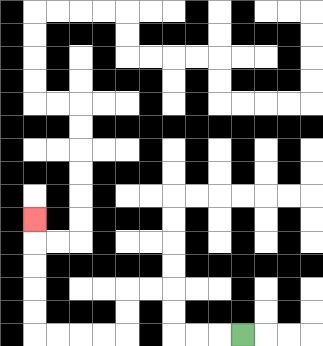{'start': '[10, 14]', 'end': '[1, 9]', 'path_directions': 'L,L,L,U,U,L,L,D,D,L,L,L,L,U,U,U,U,U', 'path_coordinates': '[[10, 14], [9, 14], [8, 14], [7, 14], [7, 13], [7, 12], [6, 12], [5, 12], [5, 13], [5, 14], [4, 14], [3, 14], [2, 14], [1, 14], [1, 13], [1, 12], [1, 11], [1, 10], [1, 9]]'}